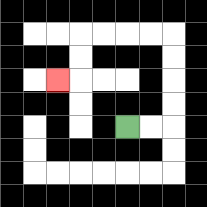{'start': '[5, 5]', 'end': '[2, 3]', 'path_directions': 'R,R,U,U,U,U,L,L,L,L,D,D,L', 'path_coordinates': '[[5, 5], [6, 5], [7, 5], [7, 4], [7, 3], [7, 2], [7, 1], [6, 1], [5, 1], [4, 1], [3, 1], [3, 2], [3, 3], [2, 3]]'}